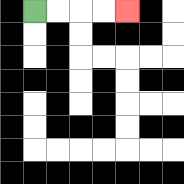{'start': '[1, 0]', 'end': '[5, 0]', 'path_directions': 'R,R,R,R', 'path_coordinates': '[[1, 0], [2, 0], [3, 0], [4, 0], [5, 0]]'}